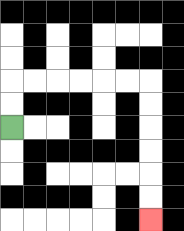{'start': '[0, 5]', 'end': '[6, 9]', 'path_directions': 'U,U,R,R,R,R,R,R,D,D,D,D,D,D', 'path_coordinates': '[[0, 5], [0, 4], [0, 3], [1, 3], [2, 3], [3, 3], [4, 3], [5, 3], [6, 3], [6, 4], [6, 5], [6, 6], [6, 7], [6, 8], [6, 9]]'}